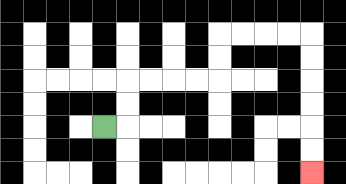{'start': '[4, 5]', 'end': '[13, 7]', 'path_directions': 'R,U,U,R,R,R,R,U,U,R,R,R,R,D,D,D,D,D,D', 'path_coordinates': '[[4, 5], [5, 5], [5, 4], [5, 3], [6, 3], [7, 3], [8, 3], [9, 3], [9, 2], [9, 1], [10, 1], [11, 1], [12, 1], [13, 1], [13, 2], [13, 3], [13, 4], [13, 5], [13, 6], [13, 7]]'}